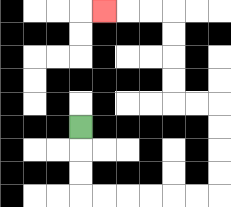{'start': '[3, 5]', 'end': '[4, 0]', 'path_directions': 'D,D,D,R,R,R,R,R,R,U,U,U,U,L,L,U,U,U,U,L,L,L', 'path_coordinates': '[[3, 5], [3, 6], [3, 7], [3, 8], [4, 8], [5, 8], [6, 8], [7, 8], [8, 8], [9, 8], [9, 7], [9, 6], [9, 5], [9, 4], [8, 4], [7, 4], [7, 3], [7, 2], [7, 1], [7, 0], [6, 0], [5, 0], [4, 0]]'}